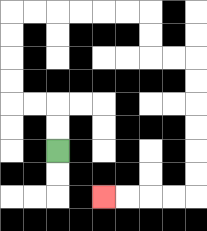{'start': '[2, 6]', 'end': '[4, 8]', 'path_directions': 'U,U,L,L,U,U,U,U,R,R,R,R,R,R,D,D,R,R,D,D,D,D,D,D,L,L,L,L', 'path_coordinates': '[[2, 6], [2, 5], [2, 4], [1, 4], [0, 4], [0, 3], [0, 2], [0, 1], [0, 0], [1, 0], [2, 0], [3, 0], [4, 0], [5, 0], [6, 0], [6, 1], [6, 2], [7, 2], [8, 2], [8, 3], [8, 4], [8, 5], [8, 6], [8, 7], [8, 8], [7, 8], [6, 8], [5, 8], [4, 8]]'}